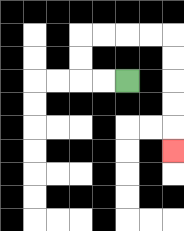{'start': '[5, 3]', 'end': '[7, 6]', 'path_directions': 'L,L,U,U,R,R,R,R,D,D,D,D,D', 'path_coordinates': '[[5, 3], [4, 3], [3, 3], [3, 2], [3, 1], [4, 1], [5, 1], [6, 1], [7, 1], [7, 2], [7, 3], [7, 4], [7, 5], [7, 6]]'}